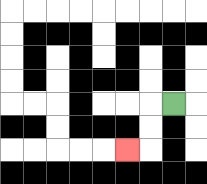{'start': '[7, 4]', 'end': '[5, 6]', 'path_directions': 'L,D,D,L', 'path_coordinates': '[[7, 4], [6, 4], [6, 5], [6, 6], [5, 6]]'}